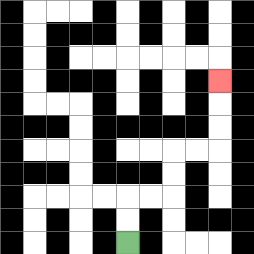{'start': '[5, 10]', 'end': '[9, 3]', 'path_directions': 'U,U,R,R,U,U,R,R,U,U,U', 'path_coordinates': '[[5, 10], [5, 9], [5, 8], [6, 8], [7, 8], [7, 7], [7, 6], [8, 6], [9, 6], [9, 5], [9, 4], [9, 3]]'}